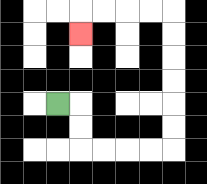{'start': '[2, 4]', 'end': '[3, 1]', 'path_directions': 'R,D,D,R,R,R,R,U,U,U,U,U,U,L,L,L,L,D', 'path_coordinates': '[[2, 4], [3, 4], [3, 5], [3, 6], [4, 6], [5, 6], [6, 6], [7, 6], [7, 5], [7, 4], [7, 3], [7, 2], [7, 1], [7, 0], [6, 0], [5, 0], [4, 0], [3, 0], [3, 1]]'}